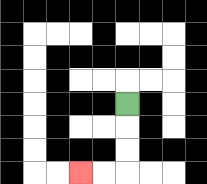{'start': '[5, 4]', 'end': '[3, 7]', 'path_directions': 'D,D,D,L,L', 'path_coordinates': '[[5, 4], [5, 5], [5, 6], [5, 7], [4, 7], [3, 7]]'}